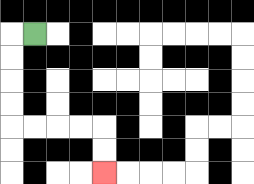{'start': '[1, 1]', 'end': '[4, 7]', 'path_directions': 'L,D,D,D,D,R,R,R,R,D,D', 'path_coordinates': '[[1, 1], [0, 1], [0, 2], [0, 3], [0, 4], [0, 5], [1, 5], [2, 5], [3, 5], [4, 5], [4, 6], [4, 7]]'}